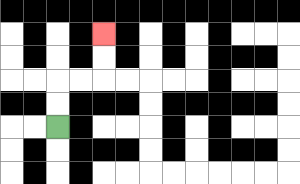{'start': '[2, 5]', 'end': '[4, 1]', 'path_directions': 'U,U,R,R,U,U', 'path_coordinates': '[[2, 5], [2, 4], [2, 3], [3, 3], [4, 3], [4, 2], [4, 1]]'}